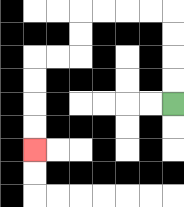{'start': '[7, 4]', 'end': '[1, 6]', 'path_directions': 'U,U,U,U,L,L,L,L,D,D,L,L,D,D,D,D', 'path_coordinates': '[[7, 4], [7, 3], [7, 2], [7, 1], [7, 0], [6, 0], [5, 0], [4, 0], [3, 0], [3, 1], [3, 2], [2, 2], [1, 2], [1, 3], [1, 4], [1, 5], [1, 6]]'}